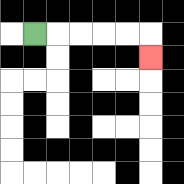{'start': '[1, 1]', 'end': '[6, 2]', 'path_directions': 'R,R,R,R,R,D', 'path_coordinates': '[[1, 1], [2, 1], [3, 1], [4, 1], [5, 1], [6, 1], [6, 2]]'}